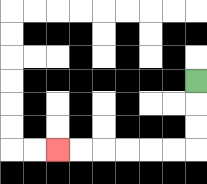{'start': '[8, 3]', 'end': '[2, 6]', 'path_directions': 'D,D,D,L,L,L,L,L,L', 'path_coordinates': '[[8, 3], [8, 4], [8, 5], [8, 6], [7, 6], [6, 6], [5, 6], [4, 6], [3, 6], [2, 6]]'}